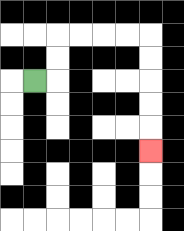{'start': '[1, 3]', 'end': '[6, 6]', 'path_directions': 'R,U,U,R,R,R,R,D,D,D,D,D', 'path_coordinates': '[[1, 3], [2, 3], [2, 2], [2, 1], [3, 1], [4, 1], [5, 1], [6, 1], [6, 2], [6, 3], [6, 4], [6, 5], [6, 6]]'}